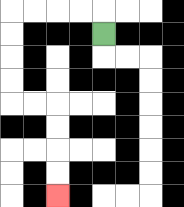{'start': '[4, 1]', 'end': '[2, 8]', 'path_directions': 'U,L,L,L,L,D,D,D,D,R,R,D,D,D,D', 'path_coordinates': '[[4, 1], [4, 0], [3, 0], [2, 0], [1, 0], [0, 0], [0, 1], [0, 2], [0, 3], [0, 4], [1, 4], [2, 4], [2, 5], [2, 6], [2, 7], [2, 8]]'}